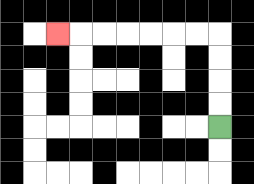{'start': '[9, 5]', 'end': '[2, 1]', 'path_directions': 'U,U,U,U,L,L,L,L,L,L,L', 'path_coordinates': '[[9, 5], [9, 4], [9, 3], [9, 2], [9, 1], [8, 1], [7, 1], [6, 1], [5, 1], [4, 1], [3, 1], [2, 1]]'}